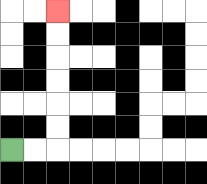{'start': '[0, 6]', 'end': '[2, 0]', 'path_directions': 'R,R,U,U,U,U,U,U', 'path_coordinates': '[[0, 6], [1, 6], [2, 6], [2, 5], [2, 4], [2, 3], [2, 2], [2, 1], [2, 0]]'}